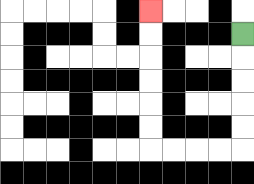{'start': '[10, 1]', 'end': '[6, 0]', 'path_directions': 'D,D,D,D,D,L,L,L,L,U,U,U,U,U,U', 'path_coordinates': '[[10, 1], [10, 2], [10, 3], [10, 4], [10, 5], [10, 6], [9, 6], [8, 6], [7, 6], [6, 6], [6, 5], [6, 4], [6, 3], [6, 2], [6, 1], [6, 0]]'}